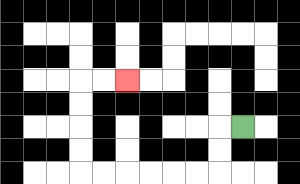{'start': '[10, 5]', 'end': '[5, 3]', 'path_directions': 'L,D,D,L,L,L,L,L,L,U,U,U,U,R,R', 'path_coordinates': '[[10, 5], [9, 5], [9, 6], [9, 7], [8, 7], [7, 7], [6, 7], [5, 7], [4, 7], [3, 7], [3, 6], [3, 5], [3, 4], [3, 3], [4, 3], [5, 3]]'}